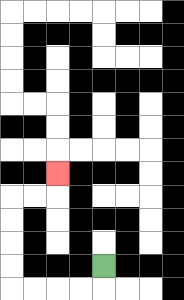{'start': '[4, 11]', 'end': '[2, 7]', 'path_directions': 'D,L,L,L,L,U,U,U,U,R,R,U', 'path_coordinates': '[[4, 11], [4, 12], [3, 12], [2, 12], [1, 12], [0, 12], [0, 11], [0, 10], [0, 9], [0, 8], [1, 8], [2, 8], [2, 7]]'}